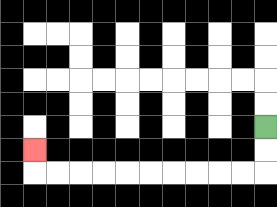{'start': '[11, 5]', 'end': '[1, 6]', 'path_directions': 'D,D,L,L,L,L,L,L,L,L,L,L,U', 'path_coordinates': '[[11, 5], [11, 6], [11, 7], [10, 7], [9, 7], [8, 7], [7, 7], [6, 7], [5, 7], [4, 7], [3, 7], [2, 7], [1, 7], [1, 6]]'}